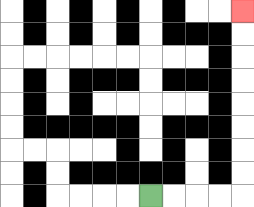{'start': '[6, 8]', 'end': '[10, 0]', 'path_directions': 'R,R,R,R,U,U,U,U,U,U,U,U', 'path_coordinates': '[[6, 8], [7, 8], [8, 8], [9, 8], [10, 8], [10, 7], [10, 6], [10, 5], [10, 4], [10, 3], [10, 2], [10, 1], [10, 0]]'}